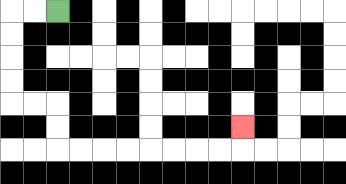{'start': '[2, 0]', 'end': '[10, 5]', 'path_directions': 'L,L,D,D,D,D,R,R,D,D,R,R,R,R,R,R,R,R,U', 'path_coordinates': '[[2, 0], [1, 0], [0, 0], [0, 1], [0, 2], [0, 3], [0, 4], [1, 4], [2, 4], [2, 5], [2, 6], [3, 6], [4, 6], [5, 6], [6, 6], [7, 6], [8, 6], [9, 6], [10, 6], [10, 5]]'}